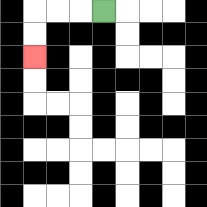{'start': '[4, 0]', 'end': '[1, 2]', 'path_directions': 'L,L,L,D,D', 'path_coordinates': '[[4, 0], [3, 0], [2, 0], [1, 0], [1, 1], [1, 2]]'}